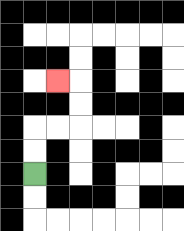{'start': '[1, 7]', 'end': '[2, 3]', 'path_directions': 'U,U,R,R,U,U,L', 'path_coordinates': '[[1, 7], [1, 6], [1, 5], [2, 5], [3, 5], [3, 4], [3, 3], [2, 3]]'}